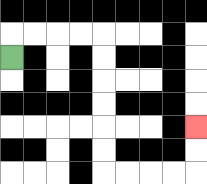{'start': '[0, 2]', 'end': '[8, 5]', 'path_directions': 'U,R,R,R,R,D,D,D,D,D,D,R,R,R,R,U,U', 'path_coordinates': '[[0, 2], [0, 1], [1, 1], [2, 1], [3, 1], [4, 1], [4, 2], [4, 3], [4, 4], [4, 5], [4, 6], [4, 7], [5, 7], [6, 7], [7, 7], [8, 7], [8, 6], [8, 5]]'}